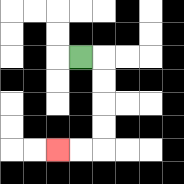{'start': '[3, 2]', 'end': '[2, 6]', 'path_directions': 'R,D,D,D,D,L,L', 'path_coordinates': '[[3, 2], [4, 2], [4, 3], [4, 4], [4, 5], [4, 6], [3, 6], [2, 6]]'}